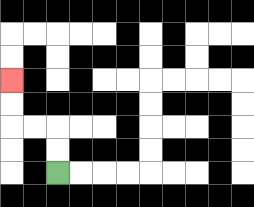{'start': '[2, 7]', 'end': '[0, 3]', 'path_directions': 'U,U,L,L,U,U', 'path_coordinates': '[[2, 7], [2, 6], [2, 5], [1, 5], [0, 5], [0, 4], [0, 3]]'}